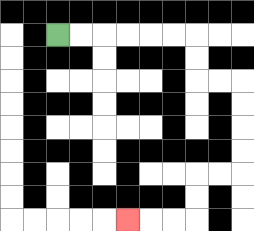{'start': '[2, 1]', 'end': '[5, 9]', 'path_directions': 'R,R,R,R,R,R,D,D,R,R,D,D,D,D,L,L,D,D,L,L,L', 'path_coordinates': '[[2, 1], [3, 1], [4, 1], [5, 1], [6, 1], [7, 1], [8, 1], [8, 2], [8, 3], [9, 3], [10, 3], [10, 4], [10, 5], [10, 6], [10, 7], [9, 7], [8, 7], [8, 8], [8, 9], [7, 9], [6, 9], [5, 9]]'}